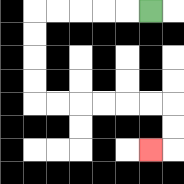{'start': '[6, 0]', 'end': '[6, 6]', 'path_directions': 'L,L,L,L,L,D,D,D,D,R,R,R,R,R,R,D,D,L', 'path_coordinates': '[[6, 0], [5, 0], [4, 0], [3, 0], [2, 0], [1, 0], [1, 1], [1, 2], [1, 3], [1, 4], [2, 4], [3, 4], [4, 4], [5, 4], [6, 4], [7, 4], [7, 5], [7, 6], [6, 6]]'}